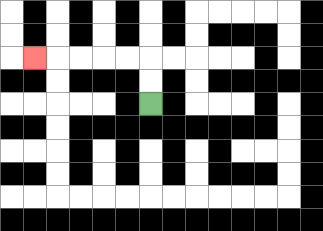{'start': '[6, 4]', 'end': '[1, 2]', 'path_directions': 'U,U,L,L,L,L,L', 'path_coordinates': '[[6, 4], [6, 3], [6, 2], [5, 2], [4, 2], [3, 2], [2, 2], [1, 2]]'}